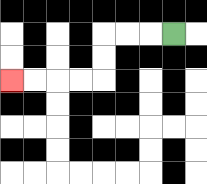{'start': '[7, 1]', 'end': '[0, 3]', 'path_directions': 'L,L,L,D,D,L,L,L,L', 'path_coordinates': '[[7, 1], [6, 1], [5, 1], [4, 1], [4, 2], [4, 3], [3, 3], [2, 3], [1, 3], [0, 3]]'}